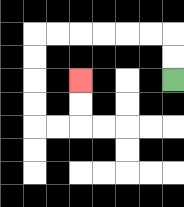{'start': '[7, 3]', 'end': '[3, 3]', 'path_directions': 'U,U,L,L,L,L,L,L,D,D,D,D,R,R,U,U', 'path_coordinates': '[[7, 3], [7, 2], [7, 1], [6, 1], [5, 1], [4, 1], [3, 1], [2, 1], [1, 1], [1, 2], [1, 3], [1, 4], [1, 5], [2, 5], [3, 5], [3, 4], [3, 3]]'}